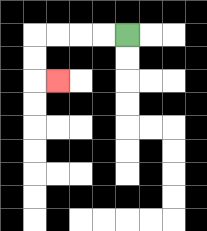{'start': '[5, 1]', 'end': '[2, 3]', 'path_directions': 'L,L,L,L,D,D,R', 'path_coordinates': '[[5, 1], [4, 1], [3, 1], [2, 1], [1, 1], [1, 2], [1, 3], [2, 3]]'}